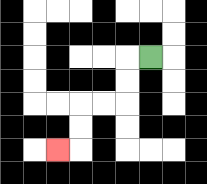{'start': '[6, 2]', 'end': '[2, 6]', 'path_directions': 'L,D,D,L,L,D,D,L', 'path_coordinates': '[[6, 2], [5, 2], [5, 3], [5, 4], [4, 4], [3, 4], [3, 5], [3, 6], [2, 6]]'}